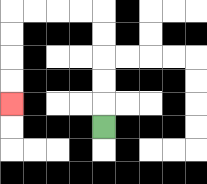{'start': '[4, 5]', 'end': '[0, 4]', 'path_directions': 'U,U,U,U,U,L,L,L,L,D,D,D,D', 'path_coordinates': '[[4, 5], [4, 4], [4, 3], [4, 2], [4, 1], [4, 0], [3, 0], [2, 0], [1, 0], [0, 0], [0, 1], [0, 2], [0, 3], [0, 4]]'}